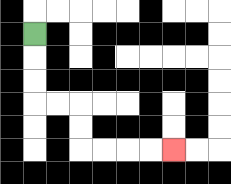{'start': '[1, 1]', 'end': '[7, 6]', 'path_directions': 'D,D,D,R,R,D,D,R,R,R,R', 'path_coordinates': '[[1, 1], [1, 2], [1, 3], [1, 4], [2, 4], [3, 4], [3, 5], [3, 6], [4, 6], [5, 6], [6, 6], [7, 6]]'}